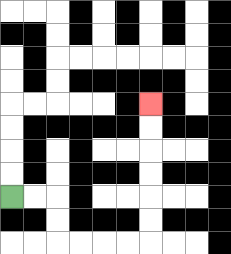{'start': '[0, 8]', 'end': '[6, 4]', 'path_directions': 'R,R,D,D,R,R,R,R,U,U,U,U,U,U', 'path_coordinates': '[[0, 8], [1, 8], [2, 8], [2, 9], [2, 10], [3, 10], [4, 10], [5, 10], [6, 10], [6, 9], [6, 8], [6, 7], [6, 6], [6, 5], [6, 4]]'}